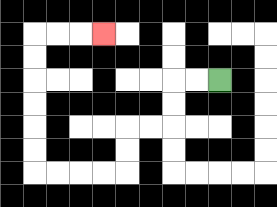{'start': '[9, 3]', 'end': '[4, 1]', 'path_directions': 'L,L,D,D,L,L,D,D,L,L,L,L,U,U,U,U,U,U,R,R,R', 'path_coordinates': '[[9, 3], [8, 3], [7, 3], [7, 4], [7, 5], [6, 5], [5, 5], [5, 6], [5, 7], [4, 7], [3, 7], [2, 7], [1, 7], [1, 6], [1, 5], [1, 4], [1, 3], [1, 2], [1, 1], [2, 1], [3, 1], [4, 1]]'}